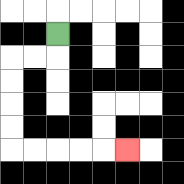{'start': '[2, 1]', 'end': '[5, 6]', 'path_directions': 'D,L,L,D,D,D,D,R,R,R,R,R', 'path_coordinates': '[[2, 1], [2, 2], [1, 2], [0, 2], [0, 3], [0, 4], [0, 5], [0, 6], [1, 6], [2, 6], [3, 6], [4, 6], [5, 6]]'}